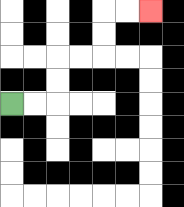{'start': '[0, 4]', 'end': '[6, 0]', 'path_directions': 'R,R,U,U,R,R,U,U,R,R', 'path_coordinates': '[[0, 4], [1, 4], [2, 4], [2, 3], [2, 2], [3, 2], [4, 2], [4, 1], [4, 0], [5, 0], [6, 0]]'}